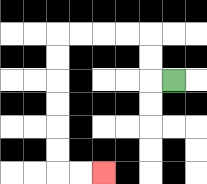{'start': '[7, 3]', 'end': '[4, 7]', 'path_directions': 'L,U,U,L,L,L,L,D,D,D,D,D,D,R,R', 'path_coordinates': '[[7, 3], [6, 3], [6, 2], [6, 1], [5, 1], [4, 1], [3, 1], [2, 1], [2, 2], [2, 3], [2, 4], [2, 5], [2, 6], [2, 7], [3, 7], [4, 7]]'}